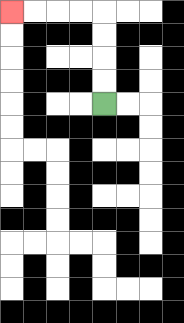{'start': '[4, 4]', 'end': '[0, 0]', 'path_directions': 'U,U,U,U,L,L,L,L', 'path_coordinates': '[[4, 4], [4, 3], [4, 2], [4, 1], [4, 0], [3, 0], [2, 0], [1, 0], [0, 0]]'}